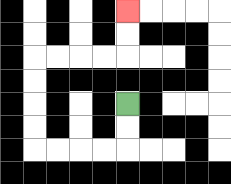{'start': '[5, 4]', 'end': '[5, 0]', 'path_directions': 'D,D,L,L,L,L,U,U,U,U,R,R,R,R,U,U', 'path_coordinates': '[[5, 4], [5, 5], [5, 6], [4, 6], [3, 6], [2, 6], [1, 6], [1, 5], [1, 4], [1, 3], [1, 2], [2, 2], [3, 2], [4, 2], [5, 2], [5, 1], [5, 0]]'}